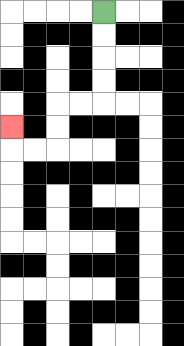{'start': '[4, 0]', 'end': '[0, 5]', 'path_directions': 'D,D,D,D,L,L,D,D,L,L,U', 'path_coordinates': '[[4, 0], [4, 1], [4, 2], [4, 3], [4, 4], [3, 4], [2, 4], [2, 5], [2, 6], [1, 6], [0, 6], [0, 5]]'}